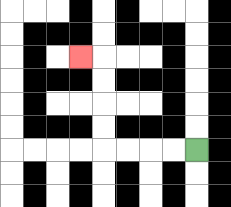{'start': '[8, 6]', 'end': '[3, 2]', 'path_directions': 'L,L,L,L,U,U,U,U,L', 'path_coordinates': '[[8, 6], [7, 6], [6, 6], [5, 6], [4, 6], [4, 5], [4, 4], [4, 3], [4, 2], [3, 2]]'}